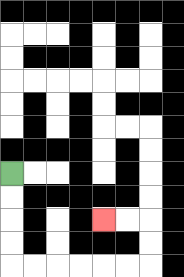{'start': '[0, 7]', 'end': '[4, 9]', 'path_directions': 'D,D,D,D,R,R,R,R,R,R,U,U,L,L', 'path_coordinates': '[[0, 7], [0, 8], [0, 9], [0, 10], [0, 11], [1, 11], [2, 11], [3, 11], [4, 11], [5, 11], [6, 11], [6, 10], [6, 9], [5, 9], [4, 9]]'}